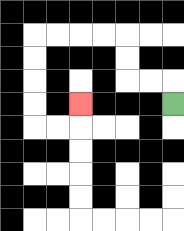{'start': '[7, 4]', 'end': '[3, 4]', 'path_directions': 'U,L,L,U,U,L,L,L,L,D,D,D,D,R,R,U', 'path_coordinates': '[[7, 4], [7, 3], [6, 3], [5, 3], [5, 2], [5, 1], [4, 1], [3, 1], [2, 1], [1, 1], [1, 2], [1, 3], [1, 4], [1, 5], [2, 5], [3, 5], [3, 4]]'}